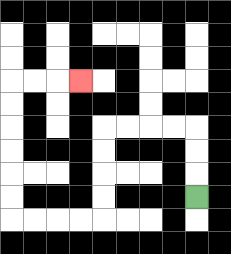{'start': '[8, 8]', 'end': '[3, 3]', 'path_directions': 'U,U,U,L,L,L,L,D,D,D,D,L,L,L,L,U,U,U,U,U,U,R,R,R', 'path_coordinates': '[[8, 8], [8, 7], [8, 6], [8, 5], [7, 5], [6, 5], [5, 5], [4, 5], [4, 6], [4, 7], [4, 8], [4, 9], [3, 9], [2, 9], [1, 9], [0, 9], [0, 8], [0, 7], [0, 6], [0, 5], [0, 4], [0, 3], [1, 3], [2, 3], [3, 3]]'}